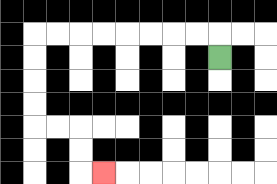{'start': '[9, 2]', 'end': '[4, 7]', 'path_directions': 'U,L,L,L,L,L,L,L,L,D,D,D,D,R,R,D,D,R', 'path_coordinates': '[[9, 2], [9, 1], [8, 1], [7, 1], [6, 1], [5, 1], [4, 1], [3, 1], [2, 1], [1, 1], [1, 2], [1, 3], [1, 4], [1, 5], [2, 5], [3, 5], [3, 6], [3, 7], [4, 7]]'}